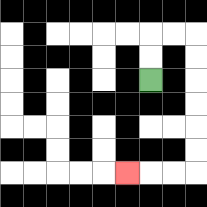{'start': '[6, 3]', 'end': '[5, 7]', 'path_directions': 'U,U,R,R,D,D,D,D,D,D,L,L,L', 'path_coordinates': '[[6, 3], [6, 2], [6, 1], [7, 1], [8, 1], [8, 2], [8, 3], [8, 4], [8, 5], [8, 6], [8, 7], [7, 7], [6, 7], [5, 7]]'}